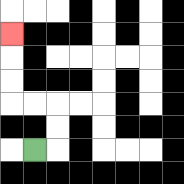{'start': '[1, 6]', 'end': '[0, 1]', 'path_directions': 'R,U,U,L,L,U,U,U', 'path_coordinates': '[[1, 6], [2, 6], [2, 5], [2, 4], [1, 4], [0, 4], [0, 3], [0, 2], [0, 1]]'}